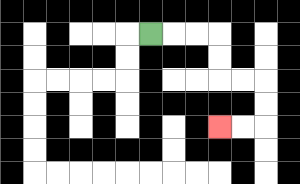{'start': '[6, 1]', 'end': '[9, 5]', 'path_directions': 'R,R,R,D,D,R,R,D,D,L,L', 'path_coordinates': '[[6, 1], [7, 1], [8, 1], [9, 1], [9, 2], [9, 3], [10, 3], [11, 3], [11, 4], [11, 5], [10, 5], [9, 5]]'}